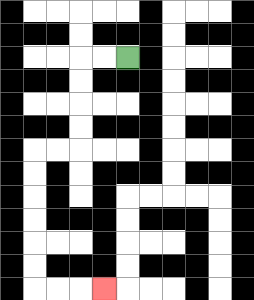{'start': '[5, 2]', 'end': '[4, 12]', 'path_directions': 'L,L,D,D,D,D,L,L,D,D,D,D,D,D,R,R,R', 'path_coordinates': '[[5, 2], [4, 2], [3, 2], [3, 3], [3, 4], [3, 5], [3, 6], [2, 6], [1, 6], [1, 7], [1, 8], [1, 9], [1, 10], [1, 11], [1, 12], [2, 12], [3, 12], [4, 12]]'}